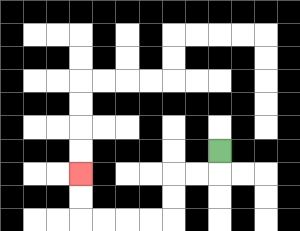{'start': '[9, 6]', 'end': '[3, 7]', 'path_directions': 'D,L,L,D,D,L,L,L,L,U,U', 'path_coordinates': '[[9, 6], [9, 7], [8, 7], [7, 7], [7, 8], [7, 9], [6, 9], [5, 9], [4, 9], [3, 9], [3, 8], [3, 7]]'}